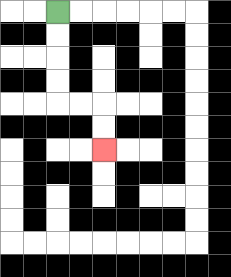{'start': '[2, 0]', 'end': '[4, 6]', 'path_directions': 'D,D,D,D,R,R,D,D', 'path_coordinates': '[[2, 0], [2, 1], [2, 2], [2, 3], [2, 4], [3, 4], [4, 4], [4, 5], [4, 6]]'}